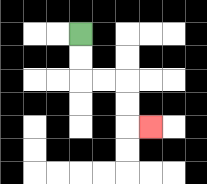{'start': '[3, 1]', 'end': '[6, 5]', 'path_directions': 'D,D,R,R,D,D,R', 'path_coordinates': '[[3, 1], [3, 2], [3, 3], [4, 3], [5, 3], [5, 4], [5, 5], [6, 5]]'}